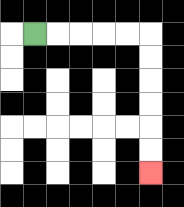{'start': '[1, 1]', 'end': '[6, 7]', 'path_directions': 'R,R,R,R,R,D,D,D,D,D,D', 'path_coordinates': '[[1, 1], [2, 1], [3, 1], [4, 1], [5, 1], [6, 1], [6, 2], [6, 3], [6, 4], [6, 5], [6, 6], [6, 7]]'}